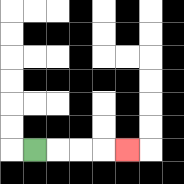{'start': '[1, 6]', 'end': '[5, 6]', 'path_directions': 'R,R,R,R', 'path_coordinates': '[[1, 6], [2, 6], [3, 6], [4, 6], [5, 6]]'}